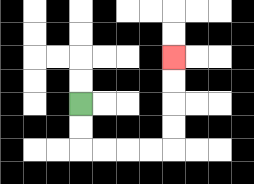{'start': '[3, 4]', 'end': '[7, 2]', 'path_directions': 'D,D,R,R,R,R,U,U,U,U', 'path_coordinates': '[[3, 4], [3, 5], [3, 6], [4, 6], [5, 6], [6, 6], [7, 6], [7, 5], [7, 4], [7, 3], [7, 2]]'}